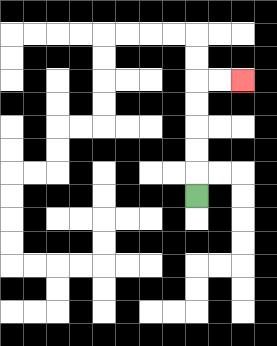{'start': '[8, 8]', 'end': '[10, 3]', 'path_directions': 'U,U,U,U,U,R,R', 'path_coordinates': '[[8, 8], [8, 7], [8, 6], [8, 5], [8, 4], [8, 3], [9, 3], [10, 3]]'}